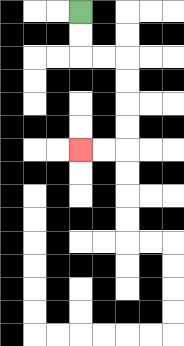{'start': '[3, 0]', 'end': '[3, 6]', 'path_directions': 'D,D,R,R,D,D,D,D,L,L', 'path_coordinates': '[[3, 0], [3, 1], [3, 2], [4, 2], [5, 2], [5, 3], [5, 4], [5, 5], [5, 6], [4, 6], [3, 6]]'}